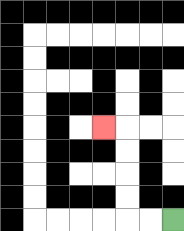{'start': '[7, 9]', 'end': '[4, 5]', 'path_directions': 'L,L,U,U,U,U,L', 'path_coordinates': '[[7, 9], [6, 9], [5, 9], [5, 8], [5, 7], [5, 6], [5, 5], [4, 5]]'}